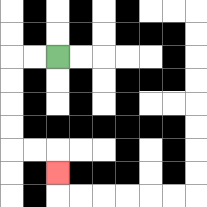{'start': '[2, 2]', 'end': '[2, 7]', 'path_directions': 'L,L,D,D,D,D,R,R,D', 'path_coordinates': '[[2, 2], [1, 2], [0, 2], [0, 3], [0, 4], [0, 5], [0, 6], [1, 6], [2, 6], [2, 7]]'}